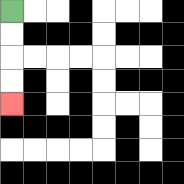{'start': '[0, 0]', 'end': '[0, 4]', 'path_directions': 'D,D,D,D', 'path_coordinates': '[[0, 0], [0, 1], [0, 2], [0, 3], [0, 4]]'}